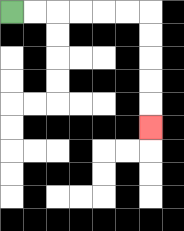{'start': '[0, 0]', 'end': '[6, 5]', 'path_directions': 'R,R,R,R,R,R,D,D,D,D,D', 'path_coordinates': '[[0, 0], [1, 0], [2, 0], [3, 0], [4, 0], [5, 0], [6, 0], [6, 1], [6, 2], [6, 3], [6, 4], [6, 5]]'}